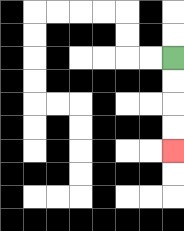{'start': '[7, 2]', 'end': '[7, 6]', 'path_directions': 'D,D,D,D', 'path_coordinates': '[[7, 2], [7, 3], [7, 4], [7, 5], [7, 6]]'}